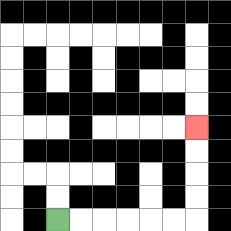{'start': '[2, 9]', 'end': '[8, 5]', 'path_directions': 'R,R,R,R,R,R,U,U,U,U', 'path_coordinates': '[[2, 9], [3, 9], [4, 9], [5, 9], [6, 9], [7, 9], [8, 9], [8, 8], [8, 7], [8, 6], [8, 5]]'}